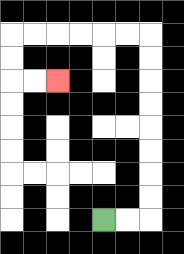{'start': '[4, 9]', 'end': '[2, 3]', 'path_directions': 'R,R,U,U,U,U,U,U,U,U,L,L,L,L,L,L,D,D,R,R', 'path_coordinates': '[[4, 9], [5, 9], [6, 9], [6, 8], [6, 7], [6, 6], [6, 5], [6, 4], [6, 3], [6, 2], [6, 1], [5, 1], [4, 1], [3, 1], [2, 1], [1, 1], [0, 1], [0, 2], [0, 3], [1, 3], [2, 3]]'}